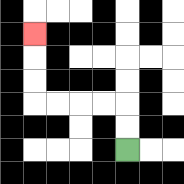{'start': '[5, 6]', 'end': '[1, 1]', 'path_directions': 'U,U,L,L,L,L,U,U,U', 'path_coordinates': '[[5, 6], [5, 5], [5, 4], [4, 4], [3, 4], [2, 4], [1, 4], [1, 3], [1, 2], [1, 1]]'}